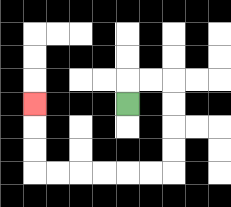{'start': '[5, 4]', 'end': '[1, 4]', 'path_directions': 'U,R,R,D,D,D,D,L,L,L,L,L,L,U,U,U', 'path_coordinates': '[[5, 4], [5, 3], [6, 3], [7, 3], [7, 4], [7, 5], [7, 6], [7, 7], [6, 7], [5, 7], [4, 7], [3, 7], [2, 7], [1, 7], [1, 6], [1, 5], [1, 4]]'}